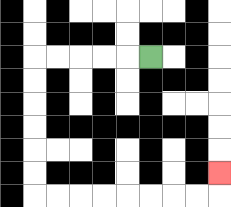{'start': '[6, 2]', 'end': '[9, 7]', 'path_directions': 'L,L,L,L,L,D,D,D,D,D,D,R,R,R,R,R,R,R,R,U', 'path_coordinates': '[[6, 2], [5, 2], [4, 2], [3, 2], [2, 2], [1, 2], [1, 3], [1, 4], [1, 5], [1, 6], [1, 7], [1, 8], [2, 8], [3, 8], [4, 8], [5, 8], [6, 8], [7, 8], [8, 8], [9, 8], [9, 7]]'}